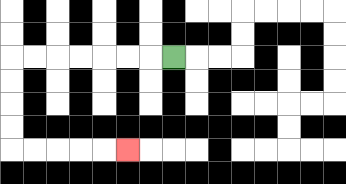{'start': '[7, 2]', 'end': '[5, 6]', 'path_directions': 'L,L,L,L,L,L,L,D,D,D,D,R,R,R,R,R', 'path_coordinates': '[[7, 2], [6, 2], [5, 2], [4, 2], [3, 2], [2, 2], [1, 2], [0, 2], [0, 3], [0, 4], [0, 5], [0, 6], [1, 6], [2, 6], [3, 6], [4, 6], [5, 6]]'}